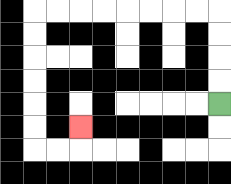{'start': '[9, 4]', 'end': '[3, 5]', 'path_directions': 'U,U,U,U,L,L,L,L,L,L,L,L,D,D,D,D,D,D,R,R,U', 'path_coordinates': '[[9, 4], [9, 3], [9, 2], [9, 1], [9, 0], [8, 0], [7, 0], [6, 0], [5, 0], [4, 0], [3, 0], [2, 0], [1, 0], [1, 1], [1, 2], [1, 3], [1, 4], [1, 5], [1, 6], [2, 6], [3, 6], [3, 5]]'}